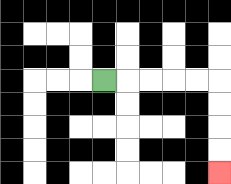{'start': '[4, 3]', 'end': '[9, 7]', 'path_directions': 'R,R,R,R,R,D,D,D,D', 'path_coordinates': '[[4, 3], [5, 3], [6, 3], [7, 3], [8, 3], [9, 3], [9, 4], [9, 5], [9, 6], [9, 7]]'}